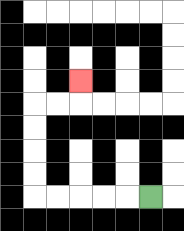{'start': '[6, 8]', 'end': '[3, 3]', 'path_directions': 'L,L,L,L,L,U,U,U,U,R,R,U', 'path_coordinates': '[[6, 8], [5, 8], [4, 8], [3, 8], [2, 8], [1, 8], [1, 7], [1, 6], [1, 5], [1, 4], [2, 4], [3, 4], [3, 3]]'}